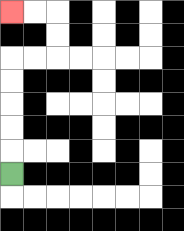{'start': '[0, 7]', 'end': '[0, 0]', 'path_directions': 'U,U,U,U,U,R,R,U,U,L,L', 'path_coordinates': '[[0, 7], [0, 6], [0, 5], [0, 4], [0, 3], [0, 2], [1, 2], [2, 2], [2, 1], [2, 0], [1, 0], [0, 0]]'}